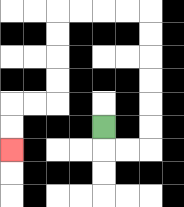{'start': '[4, 5]', 'end': '[0, 6]', 'path_directions': 'D,R,R,U,U,U,U,U,U,L,L,L,L,D,D,D,D,L,L,D,D', 'path_coordinates': '[[4, 5], [4, 6], [5, 6], [6, 6], [6, 5], [6, 4], [6, 3], [6, 2], [6, 1], [6, 0], [5, 0], [4, 0], [3, 0], [2, 0], [2, 1], [2, 2], [2, 3], [2, 4], [1, 4], [0, 4], [0, 5], [0, 6]]'}